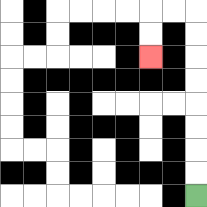{'start': '[8, 8]', 'end': '[6, 2]', 'path_directions': 'U,U,U,U,U,U,U,U,L,L,D,D', 'path_coordinates': '[[8, 8], [8, 7], [8, 6], [8, 5], [8, 4], [8, 3], [8, 2], [8, 1], [8, 0], [7, 0], [6, 0], [6, 1], [6, 2]]'}